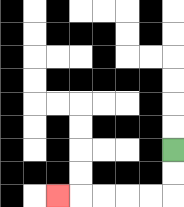{'start': '[7, 6]', 'end': '[2, 8]', 'path_directions': 'D,D,L,L,L,L,L', 'path_coordinates': '[[7, 6], [7, 7], [7, 8], [6, 8], [5, 8], [4, 8], [3, 8], [2, 8]]'}